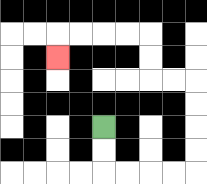{'start': '[4, 5]', 'end': '[2, 2]', 'path_directions': 'D,D,R,R,R,R,U,U,U,U,L,L,U,U,L,L,L,L,D', 'path_coordinates': '[[4, 5], [4, 6], [4, 7], [5, 7], [6, 7], [7, 7], [8, 7], [8, 6], [8, 5], [8, 4], [8, 3], [7, 3], [6, 3], [6, 2], [6, 1], [5, 1], [4, 1], [3, 1], [2, 1], [2, 2]]'}